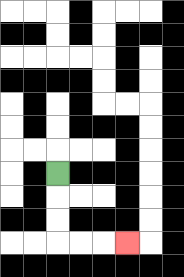{'start': '[2, 7]', 'end': '[5, 10]', 'path_directions': 'D,D,D,R,R,R', 'path_coordinates': '[[2, 7], [2, 8], [2, 9], [2, 10], [3, 10], [4, 10], [5, 10]]'}